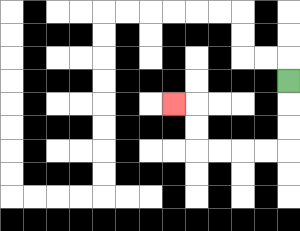{'start': '[12, 3]', 'end': '[7, 4]', 'path_directions': 'D,D,D,L,L,L,L,U,U,L', 'path_coordinates': '[[12, 3], [12, 4], [12, 5], [12, 6], [11, 6], [10, 6], [9, 6], [8, 6], [8, 5], [8, 4], [7, 4]]'}